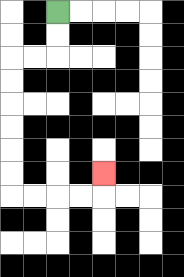{'start': '[2, 0]', 'end': '[4, 7]', 'path_directions': 'D,D,L,L,D,D,D,D,D,D,R,R,R,R,U', 'path_coordinates': '[[2, 0], [2, 1], [2, 2], [1, 2], [0, 2], [0, 3], [0, 4], [0, 5], [0, 6], [0, 7], [0, 8], [1, 8], [2, 8], [3, 8], [4, 8], [4, 7]]'}